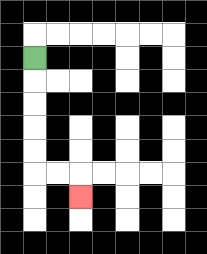{'start': '[1, 2]', 'end': '[3, 8]', 'path_directions': 'D,D,D,D,D,R,R,D', 'path_coordinates': '[[1, 2], [1, 3], [1, 4], [1, 5], [1, 6], [1, 7], [2, 7], [3, 7], [3, 8]]'}